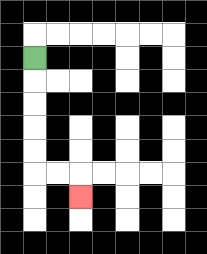{'start': '[1, 2]', 'end': '[3, 8]', 'path_directions': 'D,D,D,D,D,R,R,D', 'path_coordinates': '[[1, 2], [1, 3], [1, 4], [1, 5], [1, 6], [1, 7], [2, 7], [3, 7], [3, 8]]'}